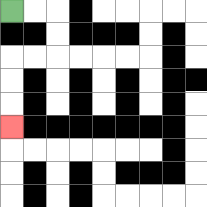{'start': '[0, 0]', 'end': '[0, 5]', 'path_directions': 'R,R,D,D,L,L,D,D,D', 'path_coordinates': '[[0, 0], [1, 0], [2, 0], [2, 1], [2, 2], [1, 2], [0, 2], [0, 3], [0, 4], [0, 5]]'}